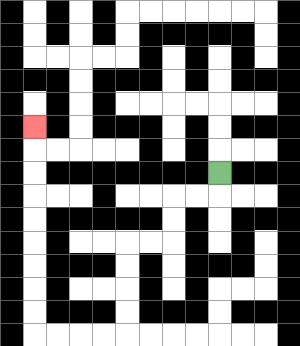{'start': '[9, 7]', 'end': '[1, 5]', 'path_directions': 'D,L,L,D,D,L,L,D,D,D,D,L,L,L,L,U,U,U,U,U,U,U,U,U', 'path_coordinates': '[[9, 7], [9, 8], [8, 8], [7, 8], [7, 9], [7, 10], [6, 10], [5, 10], [5, 11], [5, 12], [5, 13], [5, 14], [4, 14], [3, 14], [2, 14], [1, 14], [1, 13], [1, 12], [1, 11], [1, 10], [1, 9], [1, 8], [1, 7], [1, 6], [1, 5]]'}